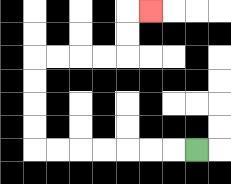{'start': '[8, 6]', 'end': '[6, 0]', 'path_directions': 'L,L,L,L,L,L,L,U,U,U,U,R,R,R,R,U,U,R', 'path_coordinates': '[[8, 6], [7, 6], [6, 6], [5, 6], [4, 6], [3, 6], [2, 6], [1, 6], [1, 5], [1, 4], [1, 3], [1, 2], [2, 2], [3, 2], [4, 2], [5, 2], [5, 1], [5, 0], [6, 0]]'}